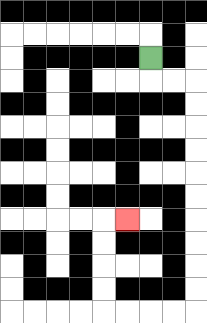{'start': '[6, 2]', 'end': '[5, 9]', 'path_directions': 'D,R,R,D,D,D,D,D,D,D,D,D,D,L,L,L,L,U,U,U,U,R', 'path_coordinates': '[[6, 2], [6, 3], [7, 3], [8, 3], [8, 4], [8, 5], [8, 6], [8, 7], [8, 8], [8, 9], [8, 10], [8, 11], [8, 12], [8, 13], [7, 13], [6, 13], [5, 13], [4, 13], [4, 12], [4, 11], [4, 10], [4, 9], [5, 9]]'}